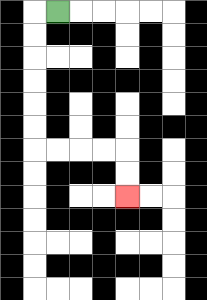{'start': '[2, 0]', 'end': '[5, 8]', 'path_directions': 'L,D,D,D,D,D,D,R,R,R,R,D,D', 'path_coordinates': '[[2, 0], [1, 0], [1, 1], [1, 2], [1, 3], [1, 4], [1, 5], [1, 6], [2, 6], [3, 6], [4, 6], [5, 6], [5, 7], [5, 8]]'}